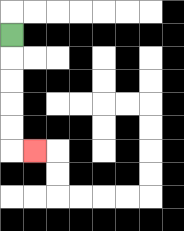{'start': '[0, 1]', 'end': '[1, 6]', 'path_directions': 'D,D,D,D,D,R', 'path_coordinates': '[[0, 1], [0, 2], [0, 3], [0, 4], [0, 5], [0, 6], [1, 6]]'}